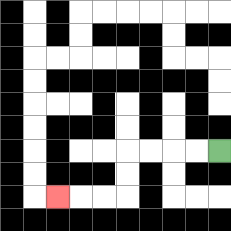{'start': '[9, 6]', 'end': '[2, 8]', 'path_directions': 'L,L,L,L,D,D,L,L,L', 'path_coordinates': '[[9, 6], [8, 6], [7, 6], [6, 6], [5, 6], [5, 7], [5, 8], [4, 8], [3, 8], [2, 8]]'}